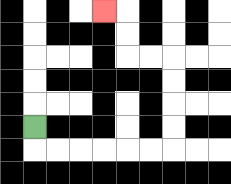{'start': '[1, 5]', 'end': '[4, 0]', 'path_directions': 'D,R,R,R,R,R,R,U,U,U,U,L,L,U,U,L', 'path_coordinates': '[[1, 5], [1, 6], [2, 6], [3, 6], [4, 6], [5, 6], [6, 6], [7, 6], [7, 5], [7, 4], [7, 3], [7, 2], [6, 2], [5, 2], [5, 1], [5, 0], [4, 0]]'}